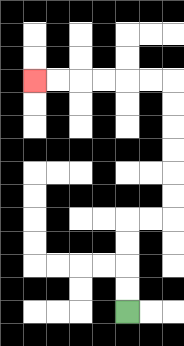{'start': '[5, 13]', 'end': '[1, 3]', 'path_directions': 'U,U,U,U,R,R,U,U,U,U,U,U,L,L,L,L,L,L', 'path_coordinates': '[[5, 13], [5, 12], [5, 11], [5, 10], [5, 9], [6, 9], [7, 9], [7, 8], [7, 7], [7, 6], [7, 5], [7, 4], [7, 3], [6, 3], [5, 3], [4, 3], [3, 3], [2, 3], [1, 3]]'}